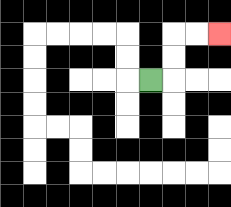{'start': '[6, 3]', 'end': '[9, 1]', 'path_directions': 'R,U,U,R,R', 'path_coordinates': '[[6, 3], [7, 3], [7, 2], [7, 1], [8, 1], [9, 1]]'}